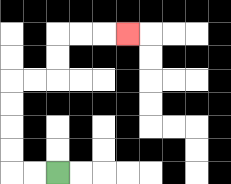{'start': '[2, 7]', 'end': '[5, 1]', 'path_directions': 'L,L,U,U,U,U,R,R,U,U,R,R,R', 'path_coordinates': '[[2, 7], [1, 7], [0, 7], [0, 6], [0, 5], [0, 4], [0, 3], [1, 3], [2, 3], [2, 2], [2, 1], [3, 1], [4, 1], [5, 1]]'}